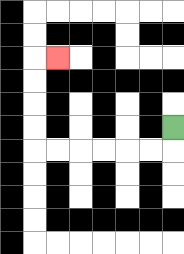{'start': '[7, 5]', 'end': '[2, 2]', 'path_directions': 'D,L,L,L,L,L,L,U,U,U,U,R', 'path_coordinates': '[[7, 5], [7, 6], [6, 6], [5, 6], [4, 6], [3, 6], [2, 6], [1, 6], [1, 5], [1, 4], [1, 3], [1, 2], [2, 2]]'}